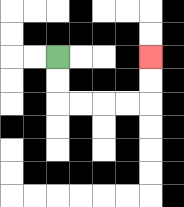{'start': '[2, 2]', 'end': '[6, 2]', 'path_directions': 'D,D,R,R,R,R,U,U', 'path_coordinates': '[[2, 2], [2, 3], [2, 4], [3, 4], [4, 4], [5, 4], [6, 4], [6, 3], [6, 2]]'}